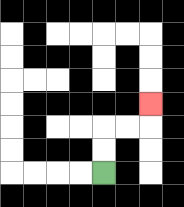{'start': '[4, 7]', 'end': '[6, 4]', 'path_directions': 'U,U,R,R,U', 'path_coordinates': '[[4, 7], [4, 6], [4, 5], [5, 5], [6, 5], [6, 4]]'}